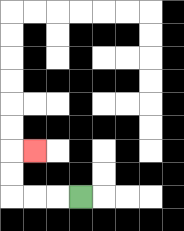{'start': '[3, 8]', 'end': '[1, 6]', 'path_directions': 'L,L,L,U,U,R', 'path_coordinates': '[[3, 8], [2, 8], [1, 8], [0, 8], [0, 7], [0, 6], [1, 6]]'}